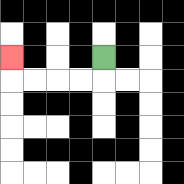{'start': '[4, 2]', 'end': '[0, 2]', 'path_directions': 'D,L,L,L,L,U', 'path_coordinates': '[[4, 2], [4, 3], [3, 3], [2, 3], [1, 3], [0, 3], [0, 2]]'}